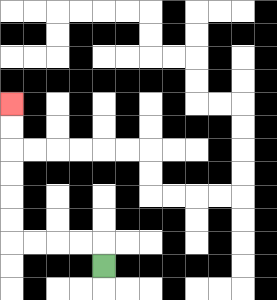{'start': '[4, 11]', 'end': '[0, 4]', 'path_directions': 'U,L,L,L,L,U,U,U,U,U,U', 'path_coordinates': '[[4, 11], [4, 10], [3, 10], [2, 10], [1, 10], [0, 10], [0, 9], [0, 8], [0, 7], [0, 6], [0, 5], [0, 4]]'}